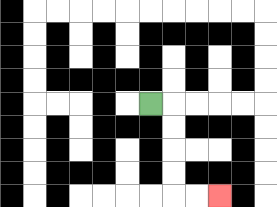{'start': '[6, 4]', 'end': '[9, 8]', 'path_directions': 'R,D,D,D,D,R,R', 'path_coordinates': '[[6, 4], [7, 4], [7, 5], [7, 6], [7, 7], [7, 8], [8, 8], [9, 8]]'}